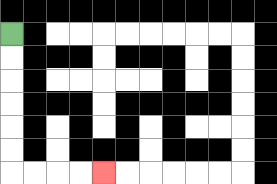{'start': '[0, 1]', 'end': '[4, 7]', 'path_directions': 'D,D,D,D,D,D,R,R,R,R', 'path_coordinates': '[[0, 1], [0, 2], [0, 3], [0, 4], [0, 5], [0, 6], [0, 7], [1, 7], [2, 7], [3, 7], [4, 7]]'}